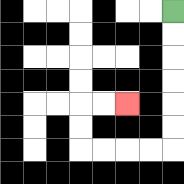{'start': '[7, 0]', 'end': '[5, 4]', 'path_directions': 'D,D,D,D,D,D,L,L,L,L,U,U,R,R', 'path_coordinates': '[[7, 0], [7, 1], [7, 2], [7, 3], [7, 4], [7, 5], [7, 6], [6, 6], [5, 6], [4, 6], [3, 6], [3, 5], [3, 4], [4, 4], [5, 4]]'}